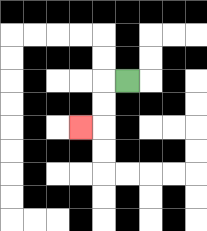{'start': '[5, 3]', 'end': '[3, 5]', 'path_directions': 'L,D,D,L', 'path_coordinates': '[[5, 3], [4, 3], [4, 4], [4, 5], [3, 5]]'}